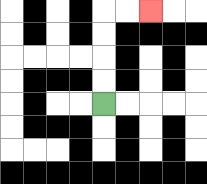{'start': '[4, 4]', 'end': '[6, 0]', 'path_directions': 'U,U,U,U,R,R', 'path_coordinates': '[[4, 4], [4, 3], [4, 2], [4, 1], [4, 0], [5, 0], [6, 0]]'}